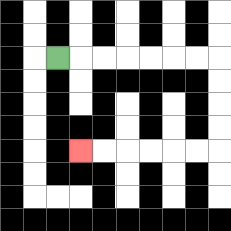{'start': '[2, 2]', 'end': '[3, 6]', 'path_directions': 'R,R,R,R,R,R,R,D,D,D,D,L,L,L,L,L,L', 'path_coordinates': '[[2, 2], [3, 2], [4, 2], [5, 2], [6, 2], [7, 2], [8, 2], [9, 2], [9, 3], [9, 4], [9, 5], [9, 6], [8, 6], [7, 6], [6, 6], [5, 6], [4, 6], [3, 6]]'}